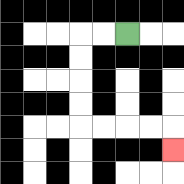{'start': '[5, 1]', 'end': '[7, 6]', 'path_directions': 'L,L,D,D,D,D,R,R,R,R,D', 'path_coordinates': '[[5, 1], [4, 1], [3, 1], [3, 2], [3, 3], [3, 4], [3, 5], [4, 5], [5, 5], [6, 5], [7, 5], [7, 6]]'}